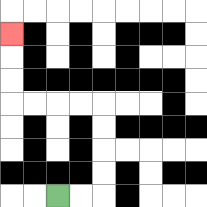{'start': '[2, 8]', 'end': '[0, 1]', 'path_directions': 'R,R,U,U,U,U,L,L,L,L,U,U,U', 'path_coordinates': '[[2, 8], [3, 8], [4, 8], [4, 7], [4, 6], [4, 5], [4, 4], [3, 4], [2, 4], [1, 4], [0, 4], [0, 3], [0, 2], [0, 1]]'}